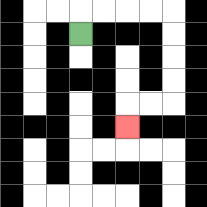{'start': '[3, 1]', 'end': '[5, 5]', 'path_directions': 'U,R,R,R,R,D,D,D,D,L,L,D', 'path_coordinates': '[[3, 1], [3, 0], [4, 0], [5, 0], [6, 0], [7, 0], [7, 1], [7, 2], [7, 3], [7, 4], [6, 4], [5, 4], [5, 5]]'}